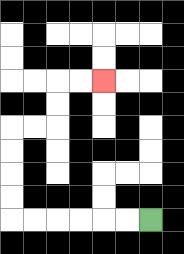{'start': '[6, 9]', 'end': '[4, 3]', 'path_directions': 'L,L,L,L,L,L,U,U,U,U,R,R,U,U,R,R', 'path_coordinates': '[[6, 9], [5, 9], [4, 9], [3, 9], [2, 9], [1, 9], [0, 9], [0, 8], [0, 7], [0, 6], [0, 5], [1, 5], [2, 5], [2, 4], [2, 3], [3, 3], [4, 3]]'}